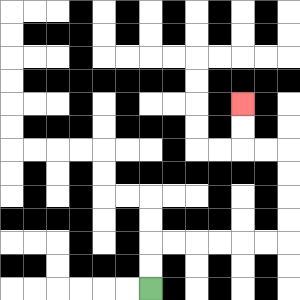{'start': '[6, 12]', 'end': '[10, 4]', 'path_directions': 'U,U,R,R,R,R,R,R,U,U,U,U,L,L,U,U', 'path_coordinates': '[[6, 12], [6, 11], [6, 10], [7, 10], [8, 10], [9, 10], [10, 10], [11, 10], [12, 10], [12, 9], [12, 8], [12, 7], [12, 6], [11, 6], [10, 6], [10, 5], [10, 4]]'}